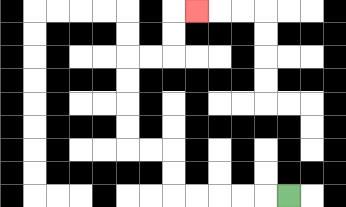{'start': '[12, 8]', 'end': '[8, 0]', 'path_directions': 'L,L,L,L,L,U,U,L,L,U,U,U,U,R,R,U,U,R', 'path_coordinates': '[[12, 8], [11, 8], [10, 8], [9, 8], [8, 8], [7, 8], [7, 7], [7, 6], [6, 6], [5, 6], [5, 5], [5, 4], [5, 3], [5, 2], [6, 2], [7, 2], [7, 1], [7, 0], [8, 0]]'}